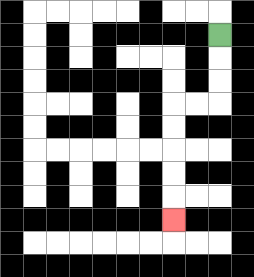{'start': '[9, 1]', 'end': '[7, 9]', 'path_directions': 'D,D,D,L,L,D,D,D,D,D', 'path_coordinates': '[[9, 1], [9, 2], [9, 3], [9, 4], [8, 4], [7, 4], [7, 5], [7, 6], [7, 7], [7, 8], [7, 9]]'}